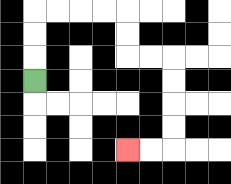{'start': '[1, 3]', 'end': '[5, 6]', 'path_directions': 'U,U,U,R,R,R,R,D,D,R,R,D,D,D,D,L,L', 'path_coordinates': '[[1, 3], [1, 2], [1, 1], [1, 0], [2, 0], [3, 0], [4, 0], [5, 0], [5, 1], [5, 2], [6, 2], [7, 2], [7, 3], [7, 4], [7, 5], [7, 6], [6, 6], [5, 6]]'}